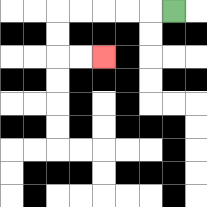{'start': '[7, 0]', 'end': '[4, 2]', 'path_directions': 'L,L,L,L,L,D,D,R,R', 'path_coordinates': '[[7, 0], [6, 0], [5, 0], [4, 0], [3, 0], [2, 0], [2, 1], [2, 2], [3, 2], [4, 2]]'}